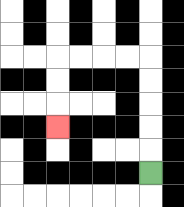{'start': '[6, 7]', 'end': '[2, 5]', 'path_directions': 'U,U,U,U,U,L,L,L,L,D,D,D', 'path_coordinates': '[[6, 7], [6, 6], [6, 5], [6, 4], [6, 3], [6, 2], [5, 2], [4, 2], [3, 2], [2, 2], [2, 3], [2, 4], [2, 5]]'}